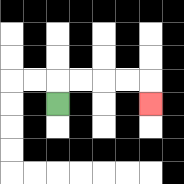{'start': '[2, 4]', 'end': '[6, 4]', 'path_directions': 'U,R,R,R,R,D', 'path_coordinates': '[[2, 4], [2, 3], [3, 3], [4, 3], [5, 3], [6, 3], [6, 4]]'}